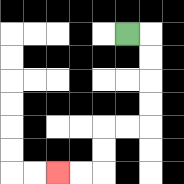{'start': '[5, 1]', 'end': '[2, 7]', 'path_directions': 'R,D,D,D,D,L,L,D,D,L,L', 'path_coordinates': '[[5, 1], [6, 1], [6, 2], [6, 3], [6, 4], [6, 5], [5, 5], [4, 5], [4, 6], [4, 7], [3, 7], [2, 7]]'}